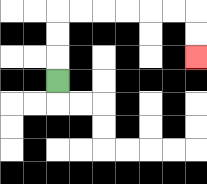{'start': '[2, 3]', 'end': '[8, 2]', 'path_directions': 'U,U,U,R,R,R,R,R,R,D,D', 'path_coordinates': '[[2, 3], [2, 2], [2, 1], [2, 0], [3, 0], [4, 0], [5, 0], [6, 0], [7, 0], [8, 0], [8, 1], [8, 2]]'}